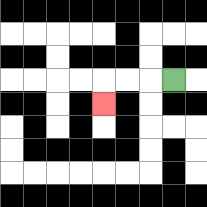{'start': '[7, 3]', 'end': '[4, 4]', 'path_directions': 'L,L,L,D', 'path_coordinates': '[[7, 3], [6, 3], [5, 3], [4, 3], [4, 4]]'}